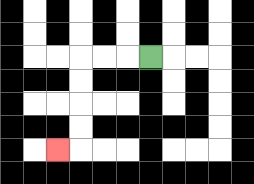{'start': '[6, 2]', 'end': '[2, 6]', 'path_directions': 'L,L,L,D,D,D,D,L', 'path_coordinates': '[[6, 2], [5, 2], [4, 2], [3, 2], [3, 3], [3, 4], [3, 5], [3, 6], [2, 6]]'}